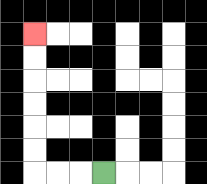{'start': '[4, 7]', 'end': '[1, 1]', 'path_directions': 'L,L,L,U,U,U,U,U,U', 'path_coordinates': '[[4, 7], [3, 7], [2, 7], [1, 7], [1, 6], [1, 5], [1, 4], [1, 3], [1, 2], [1, 1]]'}